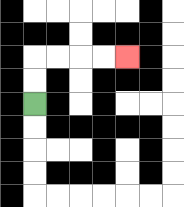{'start': '[1, 4]', 'end': '[5, 2]', 'path_directions': 'U,U,R,R,R,R', 'path_coordinates': '[[1, 4], [1, 3], [1, 2], [2, 2], [3, 2], [4, 2], [5, 2]]'}